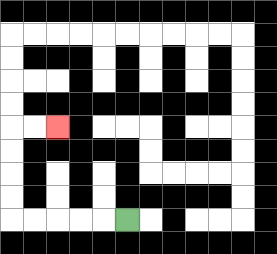{'start': '[5, 9]', 'end': '[2, 5]', 'path_directions': 'L,L,L,L,L,U,U,U,U,R,R', 'path_coordinates': '[[5, 9], [4, 9], [3, 9], [2, 9], [1, 9], [0, 9], [0, 8], [0, 7], [0, 6], [0, 5], [1, 5], [2, 5]]'}